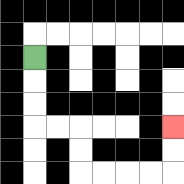{'start': '[1, 2]', 'end': '[7, 5]', 'path_directions': 'D,D,D,R,R,D,D,R,R,R,R,U,U', 'path_coordinates': '[[1, 2], [1, 3], [1, 4], [1, 5], [2, 5], [3, 5], [3, 6], [3, 7], [4, 7], [5, 7], [6, 7], [7, 7], [7, 6], [7, 5]]'}